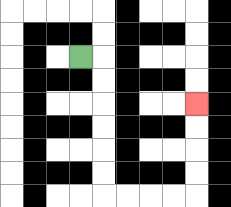{'start': '[3, 2]', 'end': '[8, 4]', 'path_directions': 'R,D,D,D,D,D,D,R,R,R,R,U,U,U,U', 'path_coordinates': '[[3, 2], [4, 2], [4, 3], [4, 4], [4, 5], [4, 6], [4, 7], [4, 8], [5, 8], [6, 8], [7, 8], [8, 8], [8, 7], [8, 6], [8, 5], [8, 4]]'}